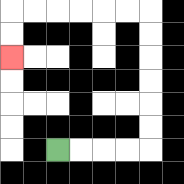{'start': '[2, 6]', 'end': '[0, 2]', 'path_directions': 'R,R,R,R,U,U,U,U,U,U,L,L,L,L,L,L,D,D', 'path_coordinates': '[[2, 6], [3, 6], [4, 6], [5, 6], [6, 6], [6, 5], [6, 4], [6, 3], [6, 2], [6, 1], [6, 0], [5, 0], [4, 0], [3, 0], [2, 0], [1, 0], [0, 0], [0, 1], [0, 2]]'}